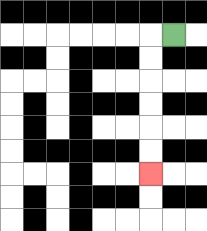{'start': '[7, 1]', 'end': '[6, 7]', 'path_directions': 'L,D,D,D,D,D,D', 'path_coordinates': '[[7, 1], [6, 1], [6, 2], [6, 3], [6, 4], [6, 5], [6, 6], [6, 7]]'}